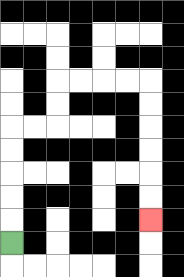{'start': '[0, 10]', 'end': '[6, 9]', 'path_directions': 'U,U,U,U,U,R,R,U,U,R,R,R,R,D,D,D,D,D,D', 'path_coordinates': '[[0, 10], [0, 9], [0, 8], [0, 7], [0, 6], [0, 5], [1, 5], [2, 5], [2, 4], [2, 3], [3, 3], [4, 3], [5, 3], [6, 3], [6, 4], [6, 5], [6, 6], [6, 7], [6, 8], [6, 9]]'}